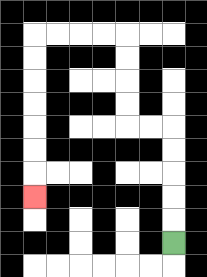{'start': '[7, 10]', 'end': '[1, 8]', 'path_directions': 'U,U,U,U,U,L,L,U,U,U,U,L,L,L,L,D,D,D,D,D,D,D', 'path_coordinates': '[[7, 10], [7, 9], [7, 8], [7, 7], [7, 6], [7, 5], [6, 5], [5, 5], [5, 4], [5, 3], [5, 2], [5, 1], [4, 1], [3, 1], [2, 1], [1, 1], [1, 2], [1, 3], [1, 4], [1, 5], [1, 6], [1, 7], [1, 8]]'}